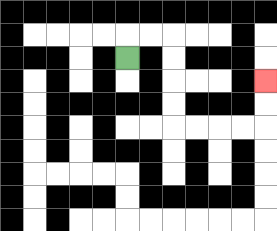{'start': '[5, 2]', 'end': '[11, 3]', 'path_directions': 'U,R,R,D,D,D,D,R,R,R,R,U,U', 'path_coordinates': '[[5, 2], [5, 1], [6, 1], [7, 1], [7, 2], [7, 3], [7, 4], [7, 5], [8, 5], [9, 5], [10, 5], [11, 5], [11, 4], [11, 3]]'}